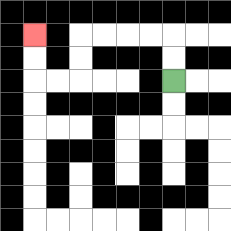{'start': '[7, 3]', 'end': '[1, 1]', 'path_directions': 'U,U,L,L,L,L,D,D,L,L,U,U', 'path_coordinates': '[[7, 3], [7, 2], [7, 1], [6, 1], [5, 1], [4, 1], [3, 1], [3, 2], [3, 3], [2, 3], [1, 3], [1, 2], [1, 1]]'}